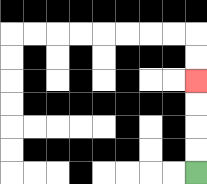{'start': '[8, 7]', 'end': '[8, 3]', 'path_directions': 'U,U,U,U', 'path_coordinates': '[[8, 7], [8, 6], [8, 5], [8, 4], [8, 3]]'}